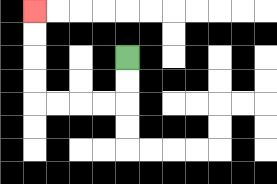{'start': '[5, 2]', 'end': '[1, 0]', 'path_directions': 'D,D,L,L,L,L,U,U,U,U', 'path_coordinates': '[[5, 2], [5, 3], [5, 4], [4, 4], [3, 4], [2, 4], [1, 4], [1, 3], [1, 2], [1, 1], [1, 0]]'}